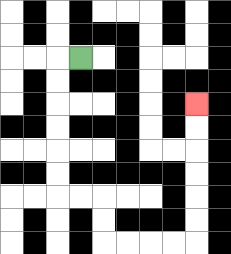{'start': '[3, 2]', 'end': '[8, 4]', 'path_directions': 'L,D,D,D,D,D,D,R,R,D,D,R,R,R,R,U,U,U,U,U,U', 'path_coordinates': '[[3, 2], [2, 2], [2, 3], [2, 4], [2, 5], [2, 6], [2, 7], [2, 8], [3, 8], [4, 8], [4, 9], [4, 10], [5, 10], [6, 10], [7, 10], [8, 10], [8, 9], [8, 8], [8, 7], [8, 6], [8, 5], [8, 4]]'}